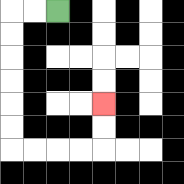{'start': '[2, 0]', 'end': '[4, 4]', 'path_directions': 'L,L,D,D,D,D,D,D,R,R,R,R,U,U', 'path_coordinates': '[[2, 0], [1, 0], [0, 0], [0, 1], [0, 2], [0, 3], [0, 4], [0, 5], [0, 6], [1, 6], [2, 6], [3, 6], [4, 6], [4, 5], [4, 4]]'}